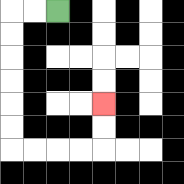{'start': '[2, 0]', 'end': '[4, 4]', 'path_directions': 'L,L,D,D,D,D,D,D,R,R,R,R,U,U', 'path_coordinates': '[[2, 0], [1, 0], [0, 0], [0, 1], [0, 2], [0, 3], [0, 4], [0, 5], [0, 6], [1, 6], [2, 6], [3, 6], [4, 6], [4, 5], [4, 4]]'}